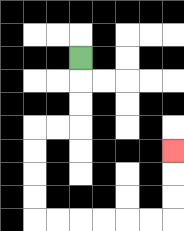{'start': '[3, 2]', 'end': '[7, 6]', 'path_directions': 'D,D,D,L,L,D,D,D,D,R,R,R,R,R,R,U,U,U', 'path_coordinates': '[[3, 2], [3, 3], [3, 4], [3, 5], [2, 5], [1, 5], [1, 6], [1, 7], [1, 8], [1, 9], [2, 9], [3, 9], [4, 9], [5, 9], [6, 9], [7, 9], [7, 8], [7, 7], [7, 6]]'}